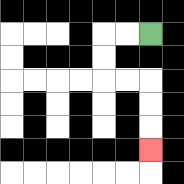{'start': '[6, 1]', 'end': '[6, 6]', 'path_directions': 'L,L,D,D,R,R,D,D,D', 'path_coordinates': '[[6, 1], [5, 1], [4, 1], [4, 2], [4, 3], [5, 3], [6, 3], [6, 4], [6, 5], [6, 6]]'}